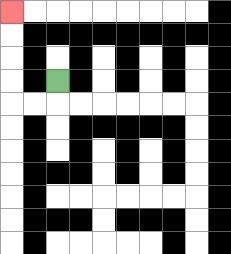{'start': '[2, 3]', 'end': '[0, 0]', 'path_directions': 'D,L,L,U,U,U,U', 'path_coordinates': '[[2, 3], [2, 4], [1, 4], [0, 4], [0, 3], [0, 2], [0, 1], [0, 0]]'}